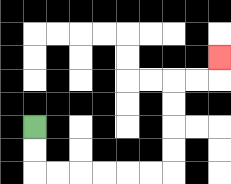{'start': '[1, 5]', 'end': '[9, 2]', 'path_directions': 'D,D,R,R,R,R,R,R,U,U,U,U,R,R,U', 'path_coordinates': '[[1, 5], [1, 6], [1, 7], [2, 7], [3, 7], [4, 7], [5, 7], [6, 7], [7, 7], [7, 6], [7, 5], [7, 4], [7, 3], [8, 3], [9, 3], [9, 2]]'}